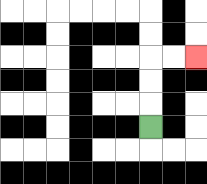{'start': '[6, 5]', 'end': '[8, 2]', 'path_directions': 'U,U,U,R,R', 'path_coordinates': '[[6, 5], [6, 4], [6, 3], [6, 2], [7, 2], [8, 2]]'}